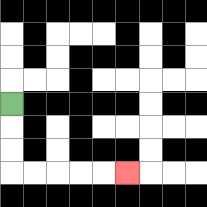{'start': '[0, 4]', 'end': '[5, 7]', 'path_directions': 'D,D,D,R,R,R,R,R', 'path_coordinates': '[[0, 4], [0, 5], [0, 6], [0, 7], [1, 7], [2, 7], [3, 7], [4, 7], [5, 7]]'}